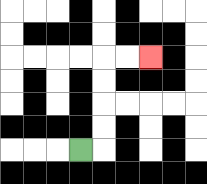{'start': '[3, 6]', 'end': '[6, 2]', 'path_directions': 'R,U,U,U,U,R,R', 'path_coordinates': '[[3, 6], [4, 6], [4, 5], [4, 4], [4, 3], [4, 2], [5, 2], [6, 2]]'}